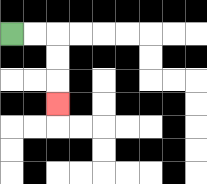{'start': '[0, 1]', 'end': '[2, 4]', 'path_directions': 'R,R,D,D,D', 'path_coordinates': '[[0, 1], [1, 1], [2, 1], [2, 2], [2, 3], [2, 4]]'}